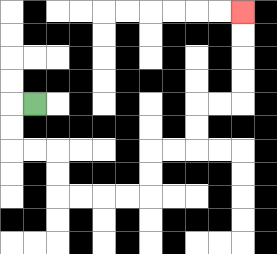{'start': '[1, 4]', 'end': '[10, 0]', 'path_directions': 'L,D,D,R,R,D,D,R,R,R,R,U,U,R,R,U,U,R,R,U,U,U,U', 'path_coordinates': '[[1, 4], [0, 4], [0, 5], [0, 6], [1, 6], [2, 6], [2, 7], [2, 8], [3, 8], [4, 8], [5, 8], [6, 8], [6, 7], [6, 6], [7, 6], [8, 6], [8, 5], [8, 4], [9, 4], [10, 4], [10, 3], [10, 2], [10, 1], [10, 0]]'}